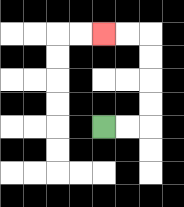{'start': '[4, 5]', 'end': '[4, 1]', 'path_directions': 'R,R,U,U,U,U,L,L', 'path_coordinates': '[[4, 5], [5, 5], [6, 5], [6, 4], [6, 3], [6, 2], [6, 1], [5, 1], [4, 1]]'}